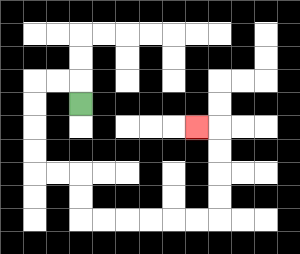{'start': '[3, 4]', 'end': '[8, 5]', 'path_directions': 'U,L,L,D,D,D,D,R,R,D,D,R,R,R,R,R,R,U,U,U,U,L', 'path_coordinates': '[[3, 4], [3, 3], [2, 3], [1, 3], [1, 4], [1, 5], [1, 6], [1, 7], [2, 7], [3, 7], [3, 8], [3, 9], [4, 9], [5, 9], [6, 9], [7, 9], [8, 9], [9, 9], [9, 8], [9, 7], [9, 6], [9, 5], [8, 5]]'}